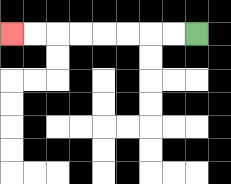{'start': '[8, 1]', 'end': '[0, 1]', 'path_directions': 'L,L,L,L,L,L,L,L', 'path_coordinates': '[[8, 1], [7, 1], [6, 1], [5, 1], [4, 1], [3, 1], [2, 1], [1, 1], [0, 1]]'}